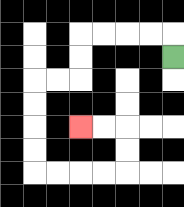{'start': '[7, 2]', 'end': '[3, 5]', 'path_directions': 'U,L,L,L,L,D,D,L,L,D,D,D,D,R,R,R,R,U,U,L,L', 'path_coordinates': '[[7, 2], [7, 1], [6, 1], [5, 1], [4, 1], [3, 1], [3, 2], [3, 3], [2, 3], [1, 3], [1, 4], [1, 5], [1, 6], [1, 7], [2, 7], [3, 7], [4, 7], [5, 7], [5, 6], [5, 5], [4, 5], [3, 5]]'}